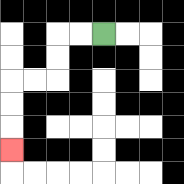{'start': '[4, 1]', 'end': '[0, 6]', 'path_directions': 'L,L,D,D,L,L,D,D,D', 'path_coordinates': '[[4, 1], [3, 1], [2, 1], [2, 2], [2, 3], [1, 3], [0, 3], [0, 4], [0, 5], [0, 6]]'}